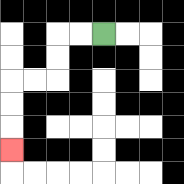{'start': '[4, 1]', 'end': '[0, 6]', 'path_directions': 'L,L,D,D,L,L,D,D,D', 'path_coordinates': '[[4, 1], [3, 1], [2, 1], [2, 2], [2, 3], [1, 3], [0, 3], [0, 4], [0, 5], [0, 6]]'}